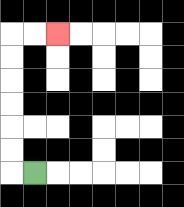{'start': '[1, 7]', 'end': '[2, 1]', 'path_directions': 'L,U,U,U,U,U,U,R,R', 'path_coordinates': '[[1, 7], [0, 7], [0, 6], [0, 5], [0, 4], [0, 3], [0, 2], [0, 1], [1, 1], [2, 1]]'}